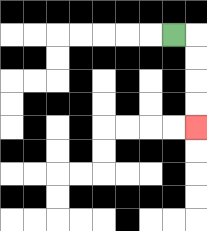{'start': '[7, 1]', 'end': '[8, 5]', 'path_directions': 'R,D,D,D,D', 'path_coordinates': '[[7, 1], [8, 1], [8, 2], [8, 3], [8, 4], [8, 5]]'}